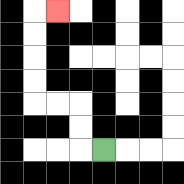{'start': '[4, 6]', 'end': '[2, 0]', 'path_directions': 'L,U,U,L,L,U,U,U,U,R', 'path_coordinates': '[[4, 6], [3, 6], [3, 5], [3, 4], [2, 4], [1, 4], [1, 3], [1, 2], [1, 1], [1, 0], [2, 0]]'}